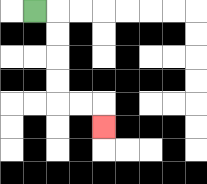{'start': '[1, 0]', 'end': '[4, 5]', 'path_directions': 'R,D,D,D,D,R,R,D', 'path_coordinates': '[[1, 0], [2, 0], [2, 1], [2, 2], [2, 3], [2, 4], [3, 4], [4, 4], [4, 5]]'}